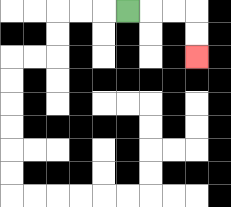{'start': '[5, 0]', 'end': '[8, 2]', 'path_directions': 'R,R,R,D,D', 'path_coordinates': '[[5, 0], [6, 0], [7, 0], [8, 0], [8, 1], [8, 2]]'}